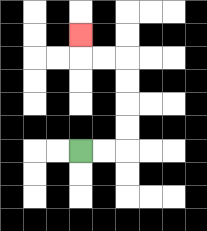{'start': '[3, 6]', 'end': '[3, 1]', 'path_directions': 'R,R,U,U,U,U,L,L,U', 'path_coordinates': '[[3, 6], [4, 6], [5, 6], [5, 5], [5, 4], [5, 3], [5, 2], [4, 2], [3, 2], [3, 1]]'}